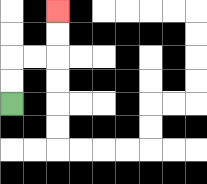{'start': '[0, 4]', 'end': '[2, 0]', 'path_directions': 'U,U,R,R,U,U', 'path_coordinates': '[[0, 4], [0, 3], [0, 2], [1, 2], [2, 2], [2, 1], [2, 0]]'}